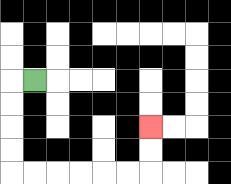{'start': '[1, 3]', 'end': '[6, 5]', 'path_directions': 'L,D,D,D,D,R,R,R,R,R,R,U,U', 'path_coordinates': '[[1, 3], [0, 3], [0, 4], [0, 5], [0, 6], [0, 7], [1, 7], [2, 7], [3, 7], [4, 7], [5, 7], [6, 7], [6, 6], [6, 5]]'}